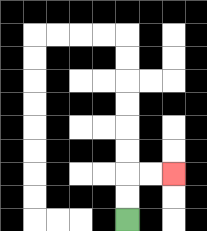{'start': '[5, 9]', 'end': '[7, 7]', 'path_directions': 'U,U,R,R', 'path_coordinates': '[[5, 9], [5, 8], [5, 7], [6, 7], [7, 7]]'}